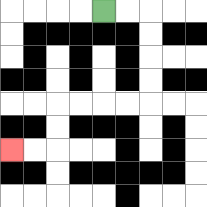{'start': '[4, 0]', 'end': '[0, 6]', 'path_directions': 'R,R,D,D,D,D,L,L,L,L,D,D,L,L', 'path_coordinates': '[[4, 0], [5, 0], [6, 0], [6, 1], [6, 2], [6, 3], [6, 4], [5, 4], [4, 4], [3, 4], [2, 4], [2, 5], [2, 6], [1, 6], [0, 6]]'}